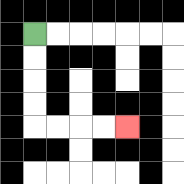{'start': '[1, 1]', 'end': '[5, 5]', 'path_directions': 'D,D,D,D,R,R,R,R', 'path_coordinates': '[[1, 1], [1, 2], [1, 3], [1, 4], [1, 5], [2, 5], [3, 5], [4, 5], [5, 5]]'}